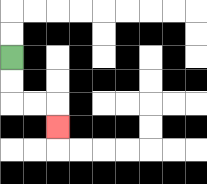{'start': '[0, 2]', 'end': '[2, 5]', 'path_directions': 'D,D,R,R,D', 'path_coordinates': '[[0, 2], [0, 3], [0, 4], [1, 4], [2, 4], [2, 5]]'}